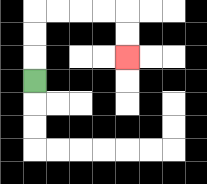{'start': '[1, 3]', 'end': '[5, 2]', 'path_directions': 'U,U,U,R,R,R,R,D,D', 'path_coordinates': '[[1, 3], [1, 2], [1, 1], [1, 0], [2, 0], [3, 0], [4, 0], [5, 0], [5, 1], [5, 2]]'}